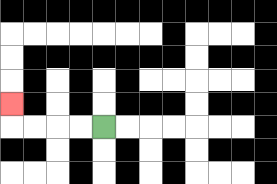{'start': '[4, 5]', 'end': '[0, 4]', 'path_directions': 'L,L,L,L,U', 'path_coordinates': '[[4, 5], [3, 5], [2, 5], [1, 5], [0, 5], [0, 4]]'}